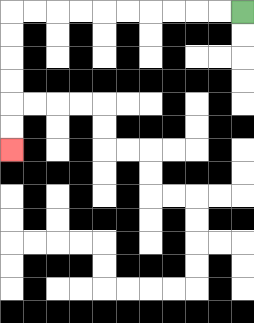{'start': '[10, 0]', 'end': '[0, 6]', 'path_directions': 'L,L,L,L,L,L,L,L,L,L,D,D,D,D,D,D', 'path_coordinates': '[[10, 0], [9, 0], [8, 0], [7, 0], [6, 0], [5, 0], [4, 0], [3, 0], [2, 0], [1, 0], [0, 0], [0, 1], [0, 2], [0, 3], [0, 4], [0, 5], [0, 6]]'}